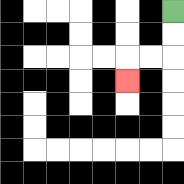{'start': '[7, 0]', 'end': '[5, 3]', 'path_directions': 'D,D,L,L,D', 'path_coordinates': '[[7, 0], [7, 1], [7, 2], [6, 2], [5, 2], [5, 3]]'}